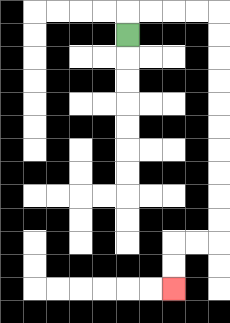{'start': '[5, 1]', 'end': '[7, 12]', 'path_directions': 'U,R,R,R,R,D,D,D,D,D,D,D,D,D,D,L,L,D,D', 'path_coordinates': '[[5, 1], [5, 0], [6, 0], [7, 0], [8, 0], [9, 0], [9, 1], [9, 2], [9, 3], [9, 4], [9, 5], [9, 6], [9, 7], [9, 8], [9, 9], [9, 10], [8, 10], [7, 10], [7, 11], [7, 12]]'}